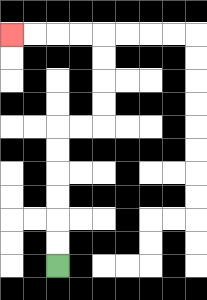{'start': '[2, 11]', 'end': '[0, 1]', 'path_directions': 'U,U,U,U,U,U,R,R,U,U,U,U,L,L,L,L', 'path_coordinates': '[[2, 11], [2, 10], [2, 9], [2, 8], [2, 7], [2, 6], [2, 5], [3, 5], [4, 5], [4, 4], [4, 3], [4, 2], [4, 1], [3, 1], [2, 1], [1, 1], [0, 1]]'}